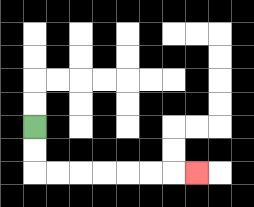{'start': '[1, 5]', 'end': '[8, 7]', 'path_directions': 'D,D,R,R,R,R,R,R,R', 'path_coordinates': '[[1, 5], [1, 6], [1, 7], [2, 7], [3, 7], [4, 7], [5, 7], [6, 7], [7, 7], [8, 7]]'}